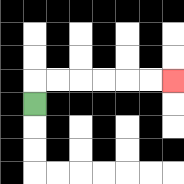{'start': '[1, 4]', 'end': '[7, 3]', 'path_directions': 'U,R,R,R,R,R,R', 'path_coordinates': '[[1, 4], [1, 3], [2, 3], [3, 3], [4, 3], [5, 3], [6, 3], [7, 3]]'}